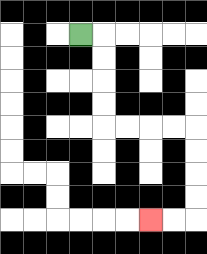{'start': '[3, 1]', 'end': '[6, 9]', 'path_directions': 'R,D,D,D,D,R,R,R,R,D,D,D,D,L,L', 'path_coordinates': '[[3, 1], [4, 1], [4, 2], [4, 3], [4, 4], [4, 5], [5, 5], [6, 5], [7, 5], [8, 5], [8, 6], [8, 7], [8, 8], [8, 9], [7, 9], [6, 9]]'}